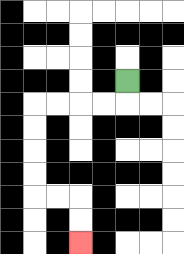{'start': '[5, 3]', 'end': '[3, 10]', 'path_directions': 'D,L,L,L,L,D,D,D,D,R,R,D,D', 'path_coordinates': '[[5, 3], [5, 4], [4, 4], [3, 4], [2, 4], [1, 4], [1, 5], [1, 6], [1, 7], [1, 8], [2, 8], [3, 8], [3, 9], [3, 10]]'}